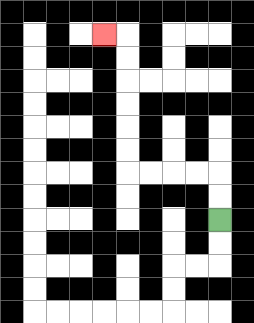{'start': '[9, 9]', 'end': '[4, 1]', 'path_directions': 'U,U,L,L,L,L,U,U,U,U,U,U,L', 'path_coordinates': '[[9, 9], [9, 8], [9, 7], [8, 7], [7, 7], [6, 7], [5, 7], [5, 6], [5, 5], [5, 4], [5, 3], [5, 2], [5, 1], [4, 1]]'}